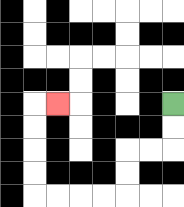{'start': '[7, 4]', 'end': '[2, 4]', 'path_directions': 'D,D,L,L,D,D,L,L,L,L,U,U,U,U,R', 'path_coordinates': '[[7, 4], [7, 5], [7, 6], [6, 6], [5, 6], [5, 7], [5, 8], [4, 8], [3, 8], [2, 8], [1, 8], [1, 7], [1, 6], [1, 5], [1, 4], [2, 4]]'}